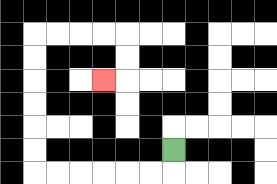{'start': '[7, 6]', 'end': '[4, 3]', 'path_directions': 'D,L,L,L,L,L,L,U,U,U,U,U,U,R,R,R,R,D,D,L', 'path_coordinates': '[[7, 6], [7, 7], [6, 7], [5, 7], [4, 7], [3, 7], [2, 7], [1, 7], [1, 6], [1, 5], [1, 4], [1, 3], [1, 2], [1, 1], [2, 1], [3, 1], [4, 1], [5, 1], [5, 2], [5, 3], [4, 3]]'}